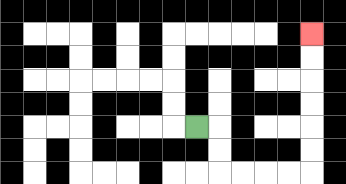{'start': '[8, 5]', 'end': '[13, 1]', 'path_directions': 'R,D,D,R,R,R,R,U,U,U,U,U,U', 'path_coordinates': '[[8, 5], [9, 5], [9, 6], [9, 7], [10, 7], [11, 7], [12, 7], [13, 7], [13, 6], [13, 5], [13, 4], [13, 3], [13, 2], [13, 1]]'}